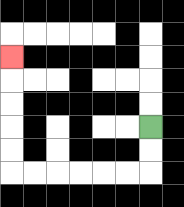{'start': '[6, 5]', 'end': '[0, 2]', 'path_directions': 'D,D,L,L,L,L,L,L,U,U,U,U,U', 'path_coordinates': '[[6, 5], [6, 6], [6, 7], [5, 7], [4, 7], [3, 7], [2, 7], [1, 7], [0, 7], [0, 6], [0, 5], [0, 4], [0, 3], [0, 2]]'}